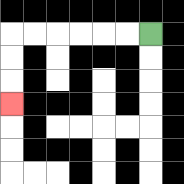{'start': '[6, 1]', 'end': '[0, 4]', 'path_directions': 'L,L,L,L,L,L,D,D,D', 'path_coordinates': '[[6, 1], [5, 1], [4, 1], [3, 1], [2, 1], [1, 1], [0, 1], [0, 2], [0, 3], [0, 4]]'}